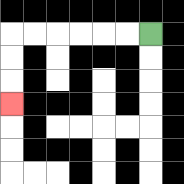{'start': '[6, 1]', 'end': '[0, 4]', 'path_directions': 'L,L,L,L,L,L,D,D,D', 'path_coordinates': '[[6, 1], [5, 1], [4, 1], [3, 1], [2, 1], [1, 1], [0, 1], [0, 2], [0, 3], [0, 4]]'}